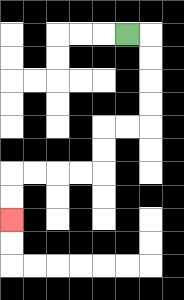{'start': '[5, 1]', 'end': '[0, 9]', 'path_directions': 'R,D,D,D,D,L,L,D,D,L,L,L,L,D,D', 'path_coordinates': '[[5, 1], [6, 1], [6, 2], [6, 3], [6, 4], [6, 5], [5, 5], [4, 5], [4, 6], [4, 7], [3, 7], [2, 7], [1, 7], [0, 7], [0, 8], [0, 9]]'}